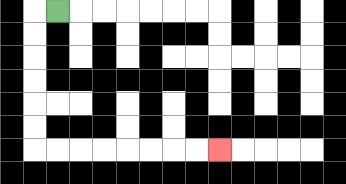{'start': '[2, 0]', 'end': '[9, 6]', 'path_directions': 'L,D,D,D,D,D,D,R,R,R,R,R,R,R,R', 'path_coordinates': '[[2, 0], [1, 0], [1, 1], [1, 2], [1, 3], [1, 4], [1, 5], [1, 6], [2, 6], [3, 6], [4, 6], [5, 6], [6, 6], [7, 6], [8, 6], [9, 6]]'}